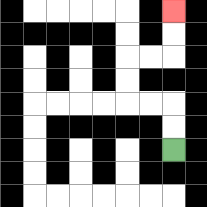{'start': '[7, 6]', 'end': '[7, 0]', 'path_directions': 'U,U,L,L,U,U,R,R,U,U', 'path_coordinates': '[[7, 6], [7, 5], [7, 4], [6, 4], [5, 4], [5, 3], [5, 2], [6, 2], [7, 2], [7, 1], [7, 0]]'}